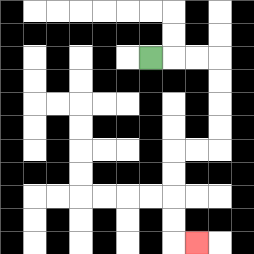{'start': '[6, 2]', 'end': '[8, 10]', 'path_directions': 'R,R,R,D,D,D,D,L,L,D,D,D,D,R', 'path_coordinates': '[[6, 2], [7, 2], [8, 2], [9, 2], [9, 3], [9, 4], [9, 5], [9, 6], [8, 6], [7, 6], [7, 7], [7, 8], [7, 9], [7, 10], [8, 10]]'}